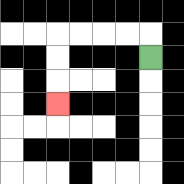{'start': '[6, 2]', 'end': '[2, 4]', 'path_directions': 'U,L,L,L,L,D,D,D', 'path_coordinates': '[[6, 2], [6, 1], [5, 1], [4, 1], [3, 1], [2, 1], [2, 2], [2, 3], [2, 4]]'}